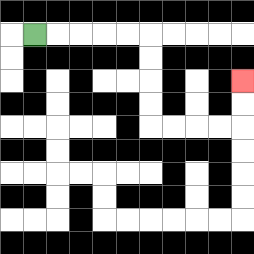{'start': '[1, 1]', 'end': '[10, 3]', 'path_directions': 'R,R,R,R,R,D,D,D,D,R,R,R,R,U,U', 'path_coordinates': '[[1, 1], [2, 1], [3, 1], [4, 1], [5, 1], [6, 1], [6, 2], [6, 3], [6, 4], [6, 5], [7, 5], [8, 5], [9, 5], [10, 5], [10, 4], [10, 3]]'}